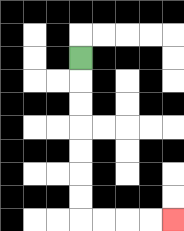{'start': '[3, 2]', 'end': '[7, 9]', 'path_directions': 'D,D,D,D,D,D,D,R,R,R,R', 'path_coordinates': '[[3, 2], [3, 3], [3, 4], [3, 5], [3, 6], [3, 7], [3, 8], [3, 9], [4, 9], [5, 9], [6, 9], [7, 9]]'}